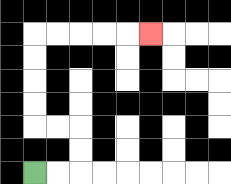{'start': '[1, 7]', 'end': '[6, 1]', 'path_directions': 'R,R,U,U,L,L,U,U,U,U,R,R,R,R,R', 'path_coordinates': '[[1, 7], [2, 7], [3, 7], [3, 6], [3, 5], [2, 5], [1, 5], [1, 4], [1, 3], [1, 2], [1, 1], [2, 1], [3, 1], [4, 1], [5, 1], [6, 1]]'}